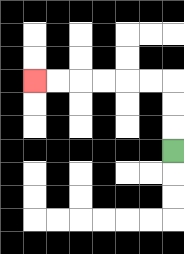{'start': '[7, 6]', 'end': '[1, 3]', 'path_directions': 'U,U,U,L,L,L,L,L,L', 'path_coordinates': '[[7, 6], [7, 5], [7, 4], [7, 3], [6, 3], [5, 3], [4, 3], [3, 3], [2, 3], [1, 3]]'}